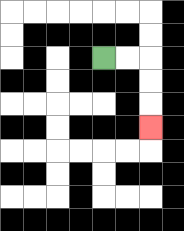{'start': '[4, 2]', 'end': '[6, 5]', 'path_directions': 'R,R,D,D,D', 'path_coordinates': '[[4, 2], [5, 2], [6, 2], [6, 3], [6, 4], [6, 5]]'}